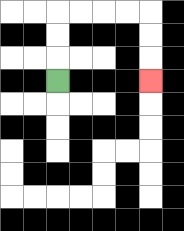{'start': '[2, 3]', 'end': '[6, 3]', 'path_directions': 'U,U,U,R,R,R,R,D,D,D', 'path_coordinates': '[[2, 3], [2, 2], [2, 1], [2, 0], [3, 0], [4, 0], [5, 0], [6, 0], [6, 1], [6, 2], [6, 3]]'}